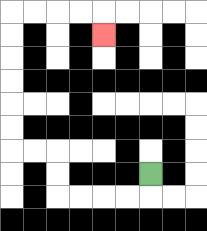{'start': '[6, 7]', 'end': '[4, 1]', 'path_directions': 'D,L,L,L,L,U,U,L,L,U,U,U,U,U,U,R,R,R,R,D', 'path_coordinates': '[[6, 7], [6, 8], [5, 8], [4, 8], [3, 8], [2, 8], [2, 7], [2, 6], [1, 6], [0, 6], [0, 5], [0, 4], [0, 3], [0, 2], [0, 1], [0, 0], [1, 0], [2, 0], [3, 0], [4, 0], [4, 1]]'}